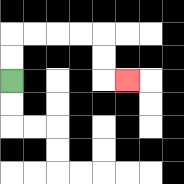{'start': '[0, 3]', 'end': '[5, 3]', 'path_directions': 'U,U,R,R,R,R,D,D,R', 'path_coordinates': '[[0, 3], [0, 2], [0, 1], [1, 1], [2, 1], [3, 1], [4, 1], [4, 2], [4, 3], [5, 3]]'}